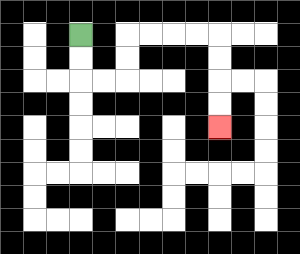{'start': '[3, 1]', 'end': '[9, 5]', 'path_directions': 'D,D,R,R,U,U,R,R,R,R,D,D,D,D', 'path_coordinates': '[[3, 1], [3, 2], [3, 3], [4, 3], [5, 3], [5, 2], [5, 1], [6, 1], [7, 1], [8, 1], [9, 1], [9, 2], [9, 3], [9, 4], [9, 5]]'}